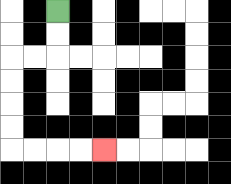{'start': '[2, 0]', 'end': '[4, 6]', 'path_directions': 'D,D,L,L,D,D,D,D,R,R,R,R', 'path_coordinates': '[[2, 0], [2, 1], [2, 2], [1, 2], [0, 2], [0, 3], [0, 4], [0, 5], [0, 6], [1, 6], [2, 6], [3, 6], [4, 6]]'}